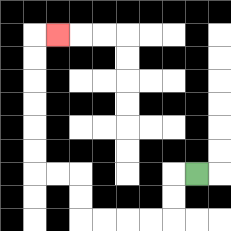{'start': '[8, 7]', 'end': '[2, 1]', 'path_directions': 'L,D,D,L,L,L,L,U,U,L,L,U,U,U,U,U,U,R', 'path_coordinates': '[[8, 7], [7, 7], [7, 8], [7, 9], [6, 9], [5, 9], [4, 9], [3, 9], [3, 8], [3, 7], [2, 7], [1, 7], [1, 6], [1, 5], [1, 4], [1, 3], [1, 2], [1, 1], [2, 1]]'}